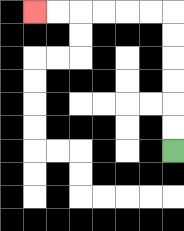{'start': '[7, 6]', 'end': '[1, 0]', 'path_directions': 'U,U,U,U,U,U,L,L,L,L,L,L', 'path_coordinates': '[[7, 6], [7, 5], [7, 4], [7, 3], [7, 2], [7, 1], [7, 0], [6, 0], [5, 0], [4, 0], [3, 0], [2, 0], [1, 0]]'}